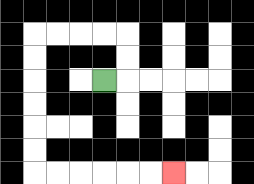{'start': '[4, 3]', 'end': '[7, 7]', 'path_directions': 'R,U,U,L,L,L,L,D,D,D,D,D,D,R,R,R,R,R,R', 'path_coordinates': '[[4, 3], [5, 3], [5, 2], [5, 1], [4, 1], [3, 1], [2, 1], [1, 1], [1, 2], [1, 3], [1, 4], [1, 5], [1, 6], [1, 7], [2, 7], [3, 7], [4, 7], [5, 7], [6, 7], [7, 7]]'}